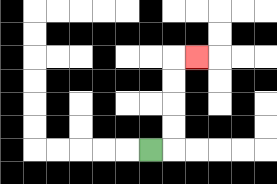{'start': '[6, 6]', 'end': '[8, 2]', 'path_directions': 'R,U,U,U,U,R', 'path_coordinates': '[[6, 6], [7, 6], [7, 5], [7, 4], [7, 3], [7, 2], [8, 2]]'}